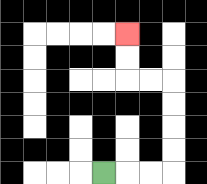{'start': '[4, 7]', 'end': '[5, 1]', 'path_directions': 'R,R,R,U,U,U,U,L,L,U,U', 'path_coordinates': '[[4, 7], [5, 7], [6, 7], [7, 7], [7, 6], [7, 5], [7, 4], [7, 3], [6, 3], [5, 3], [5, 2], [5, 1]]'}